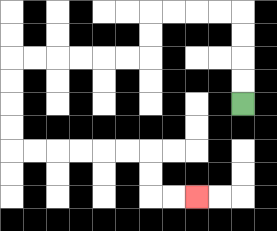{'start': '[10, 4]', 'end': '[8, 8]', 'path_directions': 'U,U,U,U,L,L,L,L,D,D,L,L,L,L,L,L,D,D,D,D,R,R,R,R,R,R,D,D,R,R', 'path_coordinates': '[[10, 4], [10, 3], [10, 2], [10, 1], [10, 0], [9, 0], [8, 0], [7, 0], [6, 0], [6, 1], [6, 2], [5, 2], [4, 2], [3, 2], [2, 2], [1, 2], [0, 2], [0, 3], [0, 4], [0, 5], [0, 6], [1, 6], [2, 6], [3, 6], [4, 6], [5, 6], [6, 6], [6, 7], [6, 8], [7, 8], [8, 8]]'}